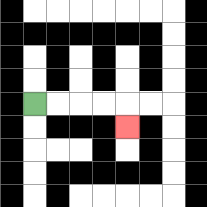{'start': '[1, 4]', 'end': '[5, 5]', 'path_directions': 'R,R,R,R,D', 'path_coordinates': '[[1, 4], [2, 4], [3, 4], [4, 4], [5, 4], [5, 5]]'}